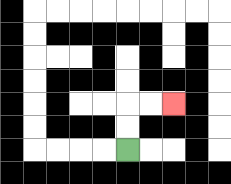{'start': '[5, 6]', 'end': '[7, 4]', 'path_directions': 'U,U,R,R', 'path_coordinates': '[[5, 6], [5, 5], [5, 4], [6, 4], [7, 4]]'}